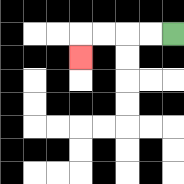{'start': '[7, 1]', 'end': '[3, 2]', 'path_directions': 'L,L,L,L,D', 'path_coordinates': '[[7, 1], [6, 1], [5, 1], [4, 1], [3, 1], [3, 2]]'}